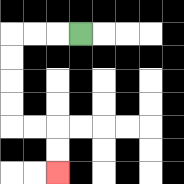{'start': '[3, 1]', 'end': '[2, 7]', 'path_directions': 'L,L,L,D,D,D,D,R,R,D,D', 'path_coordinates': '[[3, 1], [2, 1], [1, 1], [0, 1], [0, 2], [0, 3], [0, 4], [0, 5], [1, 5], [2, 5], [2, 6], [2, 7]]'}